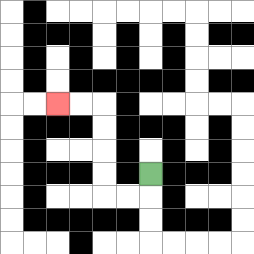{'start': '[6, 7]', 'end': '[2, 4]', 'path_directions': 'D,L,L,U,U,U,U,L,L', 'path_coordinates': '[[6, 7], [6, 8], [5, 8], [4, 8], [4, 7], [4, 6], [4, 5], [4, 4], [3, 4], [2, 4]]'}